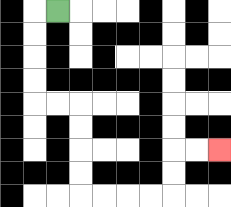{'start': '[2, 0]', 'end': '[9, 6]', 'path_directions': 'L,D,D,D,D,R,R,D,D,D,D,R,R,R,R,U,U,R,R', 'path_coordinates': '[[2, 0], [1, 0], [1, 1], [1, 2], [1, 3], [1, 4], [2, 4], [3, 4], [3, 5], [3, 6], [3, 7], [3, 8], [4, 8], [5, 8], [6, 8], [7, 8], [7, 7], [7, 6], [8, 6], [9, 6]]'}